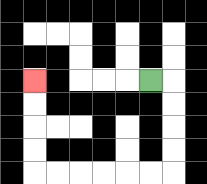{'start': '[6, 3]', 'end': '[1, 3]', 'path_directions': 'R,D,D,D,D,L,L,L,L,L,L,U,U,U,U', 'path_coordinates': '[[6, 3], [7, 3], [7, 4], [7, 5], [7, 6], [7, 7], [6, 7], [5, 7], [4, 7], [3, 7], [2, 7], [1, 7], [1, 6], [1, 5], [1, 4], [1, 3]]'}